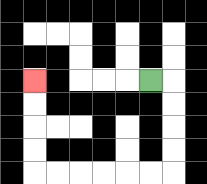{'start': '[6, 3]', 'end': '[1, 3]', 'path_directions': 'R,D,D,D,D,L,L,L,L,L,L,U,U,U,U', 'path_coordinates': '[[6, 3], [7, 3], [7, 4], [7, 5], [7, 6], [7, 7], [6, 7], [5, 7], [4, 7], [3, 7], [2, 7], [1, 7], [1, 6], [1, 5], [1, 4], [1, 3]]'}